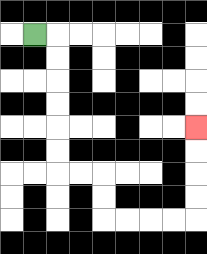{'start': '[1, 1]', 'end': '[8, 5]', 'path_directions': 'R,D,D,D,D,D,D,R,R,D,D,R,R,R,R,U,U,U,U', 'path_coordinates': '[[1, 1], [2, 1], [2, 2], [2, 3], [2, 4], [2, 5], [2, 6], [2, 7], [3, 7], [4, 7], [4, 8], [4, 9], [5, 9], [6, 9], [7, 9], [8, 9], [8, 8], [8, 7], [8, 6], [8, 5]]'}